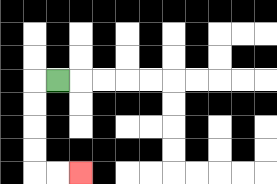{'start': '[2, 3]', 'end': '[3, 7]', 'path_directions': 'L,D,D,D,D,R,R', 'path_coordinates': '[[2, 3], [1, 3], [1, 4], [1, 5], [1, 6], [1, 7], [2, 7], [3, 7]]'}